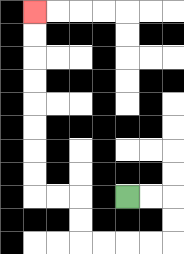{'start': '[5, 8]', 'end': '[1, 0]', 'path_directions': 'R,R,D,D,L,L,L,L,U,U,L,L,U,U,U,U,U,U,U,U', 'path_coordinates': '[[5, 8], [6, 8], [7, 8], [7, 9], [7, 10], [6, 10], [5, 10], [4, 10], [3, 10], [3, 9], [3, 8], [2, 8], [1, 8], [1, 7], [1, 6], [1, 5], [1, 4], [1, 3], [1, 2], [1, 1], [1, 0]]'}